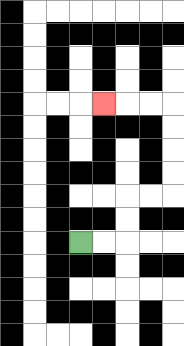{'start': '[3, 10]', 'end': '[4, 4]', 'path_directions': 'R,R,U,U,R,R,U,U,U,U,L,L,L', 'path_coordinates': '[[3, 10], [4, 10], [5, 10], [5, 9], [5, 8], [6, 8], [7, 8], [7, 7], [7, 6], [7, 5], [7, 4], [6, 4], [5, 4], [4, 4]]'}